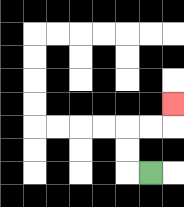{'start': '[6, 7]', 'end': '[7, 4]', 'path_directions': 'L,U,U,R,R,U', 'path_coordinates': '[[6, 7], [5, 7], [5, 6], [5, 5], [6, 5], [7, 5], [7, 4]]'}